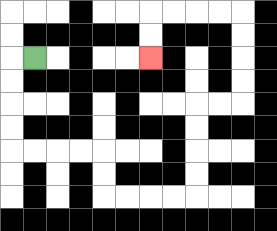{'start': '[1, 2]', 'end': '[6, 2]', 'path_directions': 'L,D,D,D,D,R,R,R,R,D,D,R,R,R,R,U,U,U,U,R,R,U,U,U,U,L,L,L,L,D,D', 'path_coordinates': '[[1, 2], [0, 2], [0, 3], [0, 4], [0, 5], [0, 6], [1, 6], [2, 6], [3, 6], [4, 6], [4, 7], [4, 8], [5, 8], [6, 8], [7, 8], [8, 8], [8, 7], [8, 6], [8, 5], [8, 4], [9, 4], [10, 4], [10, 3], [10, 2], [10, 1], [10, 0], [9, 0], [8, 0], [7, 0], [6, 0], [6, 1], [6, 2]]'}